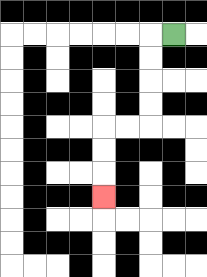{'start': '[7, 1]', 'end': '[4, 8]', 'path_directions': 'L,D,D,D,D,L,L,D,D,D', 'path_coordinates': '[[7, 1], [6, 1], [6, 2], [6, 3], [6, 4], [6, 5], [5, 5], [4, 5], [4, 6], [4, 7], [4, 8]]'}